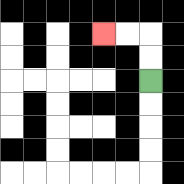{'start': '[6, 3]', 'end': '[4, 1]', 'path_directions': 'U,U,L,L', 'path_coordinates': '[[6, 3], [6, 2], [6, 1], [5, 1], [4, 1]]'}